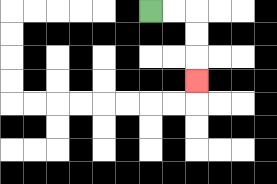{'start': '[6, 0]', 'end': '[8, 3]', 'path_directions': 'R,R,D,D,D', 'path_coordinates': '[[6, 0], [7, 0], [8, 0], [8, 1], [8, 2], [8, 3]]'}